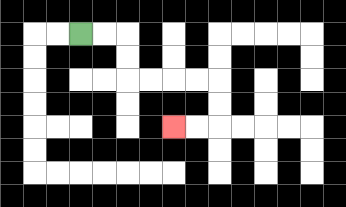{'start': '[3, 1]', 'end': '[7, 5]', 'path_directions': 'R,R,D,D,R,R,R,R,D,D,L,L', 'path_coordinates': '[[3, 1], [4, 1], [5, 1], [5, 2], [5, 3], [6, 3], [7, 3], [8, 3], [9, 3], [9, 4], [9, 5], [8, 5], [7, 5]]'}